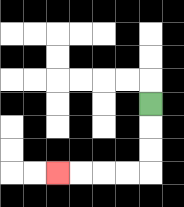{'start': '[6, 4]', 'end': '[2, 7]', 'path_directions': 'D,D,D,L,L,L,L', 'path_coordinates': '[[6, 4], [6, 5], [6, 6], [6, 7], [5, 7], [4, 7], [3, 7], [2, 7]]'}